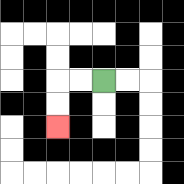{'start': '[4, 3]', 'end': '[2, 5]', 'path_directions': 'L,L,D,D', 'path_coordinates': '[[4, 3], [3, 3], [2, 3], [2, 4], [2, 5]]'}